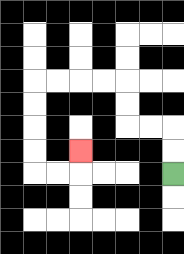{'start': '[7, 7]', 'end': '[3, 6]', 'path_directions': 'U,U,L,L,U,U,L,L,L,L,D,D,D,D,R,R,U', 'path_coordinates': '[[7, 7], [7, 6], [7, 5], [6, 5], [5, 5], [5, 4], [5, 3], [4, 3], [3, 3], [2, 3], [1, 3], [1, 4], [1, 5], [1, 6], [1, 7], [2, 7], [3, 7], [3, 6]]'}